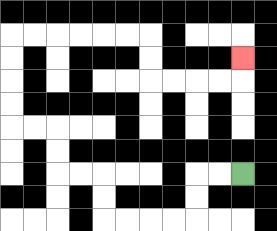{'start': '[10, 7]', 'end': '[10, 2]', 'path_directions': 'L,L,D,D,L,L,L,L,U,U,L,L,U,U,L,L,U,U,U,U,R,R,R,R,R,R,D,D,R,R,R,R,U', 'path_coordinates': '[[10, 7], [9, 7], [8, 7], [8, 8], [8, 9], [7, 9], [6, 9], [5, 9], [4, 9], [4, 8], [4, 7], [3, 7], [2, 7], [2, 6], [2, 5], [1, 5], [0, 5], [0, 4], [0, 3], [0, 2], [0, 1], [1, 1], [2, 1], [3, 1], [4, 1], [5, 1], [6, 1], [6, 2], [6, 3], [7, 3], [8, 3], [9, 3], [10, 3], [10, 2]]'}